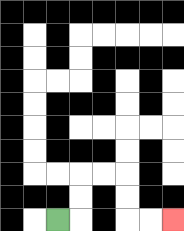{'start': '[2, 9]', 'end': '[7, 9]', 'path_directions': 'R,U,U,R,R,D,D,R,R', 'path_coordinates': '[[2, 9], [3, 9], [3, 8], [3, 7], [4, 7], [5, 7], [5, 8], [5, 9], [6, 9], [7, 9]]'}